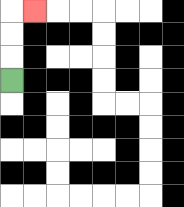{'start': '[0, 3]', 'end': '[1, 0]', 'path_directions': 'U,U,U,R', 'path_coordinates': '[[0, 3], [0, 2], [0, 1], [0, 0], [1, 0]]'}